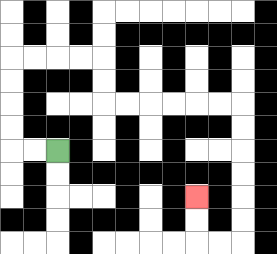{'start': '[2, 6]', 'end': '[8, 8]', 'path_directions': 'L,L,U,U,U,U,R,R,R,R,D,D,R,R,R,R,R,R,D,D,D,D,D,D,L,L,U,U', 'path_coordinates': '[[2, 6], [1, 6], [0, 6], [0, 5], [0, 4], [0, 3], [0, 2], [1, 2], [2, 2], [3, 2], [4, 2], [4, 3], [4, 4], [5, 4], [6, 4], [7, 4], [8, 4], [9, 4], [10, 4], [10, 5], [10, 6], [10, 7], [10, 8], [10, 9], [10, 10], [9, 10], [8, 10], [8, 9], [8, 8]]'}